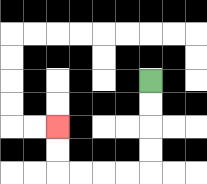{'start': '[6, 3]', 'end': '[2, 5]', 'path_directions': 'D,D,D,D,L,L,L,L,U,U', 'path_coordinates': '[[6, 3], [6, 4], [6, 5], [6, 6], [6, 7], [5, 7], [4, 7], [3, 7], [2, 7], [2, 6], [2, 5]]'}